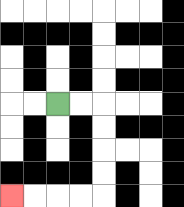{'start': '[2, 4]', 'end': '[0, 8]', 'path_directions': 'R,R,D,D,D,D,L,L,L,L', 'path_coordinates': '[[2, 4], [3, 4], [4, 4], [4, 5], [4, 6], [4, 7], [4, 8], [3, 8], [2, 8], [1, 8], [0, 8]]'}